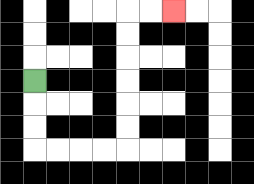{'start': '[1, 3]', 'end': '[7, 0]', 'path_directions': 'D,D,D,R,R,R,R,U,U,U,U,U,U,R,R', 'path_coordinates': '[[1, 3], [1, 4], [1, 5], [1, 6], [2, 6], [3, 6], [4, 6], [5, 6], [5, 5], [5, 4], [5, 3], [5, 2], [5, 1], [5, 0], [6, 0], [7, 0]]'}